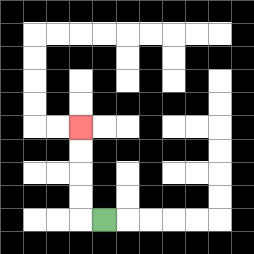{'start': '[4, 9]', 'end': '[3, 5]', 'path_directions': 'L,U,U,U,U', 'path_coordinates': '[[4, 9], [3, 9], [3, 8], [3, 7], [3, 6], [3, 5]]'}